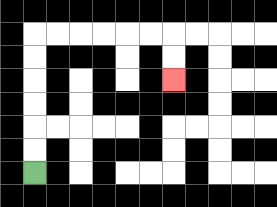{'start': '[1, 7]', 'end': '[7, 3]', 'path_directions': 'U,U,U,U,U,U,R,R,R,R,R,R,D,D', 'path_coordinates': '[[1, 7], [1, 6], [1, 5], [1, 4], [1, 3], [1, 2], [1, 1], [2, 1], [3, 1], [4, 1], [5, 1], [6, 1], [7, 1], [7, 2], [7, 3]]'}